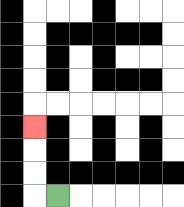{'start': '[2, 8]', 'end': '[1, 5]', 'path_directions': 'L,U,U,U', 'path_coordinates': '[[2, 8], [1, 8], [1, 7], [1, 6], [1, 5]]'}